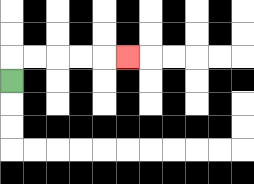{'start': '[0, 3]', 'end': '[5, 2]', 'path_directions': 'U,R,R,R,R,R', 'path_coordinates': '[[0, 3], [0, 2], [1, 2], [2, 2], [3, 2], [4, 2], [5, 2]]'}